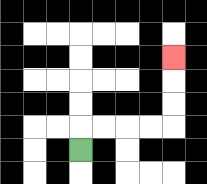{'start': '[3, 6]', 'end': '[7, 2]', 'path_directions': 'U,R,R,R,R,U,U,U', 'path_coordinates': '[[3, 6], [3, 5], [4, 5], [5, 5], [6, 5], [7, 5], [7, 4], [7, 3], [7, 2]]'}